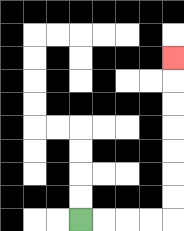{'start': '[3, 9]', 'end': '[7, 2]', 'path_directions': 'R,R,R,R,U,U,U,U,U,U,U', 'path_coordinates': '[[3, 9], [4, 9], [5, 9], [6, 9], [7, 9], [7, 8], [7, 7], [7, 6], [7, 5], [7, 4], [7, 3], [7, 2]]'}